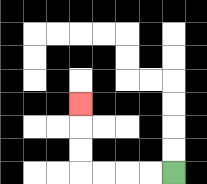{'start': '[7, 7]', 'end': '[3, 4]', 'path_directions': 'L,L,L,L,U,U,U', 'path_coordinates': '[[7, 7], [6, 7], [5, 7], [4, 7], [3, 7], [3, 6], [3, 5], [3, 4]]'}